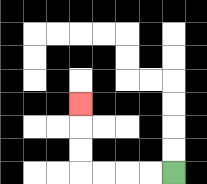{'start': '[7, 7]', 'end': '[3, 4]', 'path_directions': 'L,L,L,L,U,U,U', 'path_coordinates': '[[7, 7], [6, 7], [5, 7], [4, 7], [3, 7], [3, 6], [3, 5], [3, 4]]'}